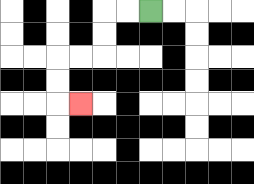{'start': '[6, 0]', 'end': '[3, 4]', 'path_directions': 'L,L,D,D,L,L,D,D,R', 'path_coordinates': '[[6, 0], [5, 0], [4, 0], [4, 1], [4, 2], [3, 2], [2, 2], [2, 3], [2, 4], [3, 4]]'}